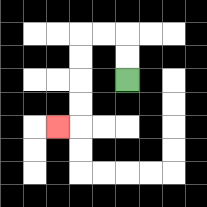{'start': '[5, 3]', 'end': '[2, 5]', 'path_directions': 'U,U,L,L,D,D,D,D,L', 'path_coordinates': '[[5, 3], [5, 2], [5, 1], [4, 1], [3, 1], [3, 2], [3, 3], [3, 4], [3, 5], [2, 5]]'}